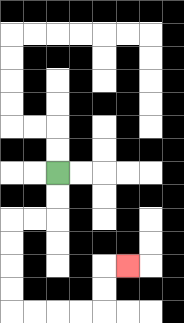{'start': '[2, 7]', 'end': '[5, 11]', 'path_directions': 'D,D,L,L,D,D,D,D,R,R,R,R,U,U,R', 'path_coordinates': '[[2, 7], [2, 8], [2, 9], [1, 9], [0, 9], [0, 10], [0, 11], [0, 12], [0, 13], [1, 13], [2, 13], [3, 13], [4, 13], [4, 12], [4, 11], [5, 11]]'}